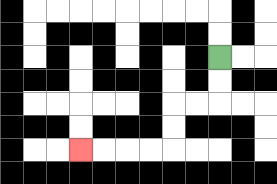{'start': '[9, 2]', 'end': '[3, 6]', 'path_directions': 'D,D,L,L,D,D,L,L,L,L', 'path_coordinates': '[[9, 2], [9, 3], [9, 4], [8, 4], [7, 4], [7, 5], [7, 6], [6, 6], [5, 6], [4, 6], [3, 6]]'}